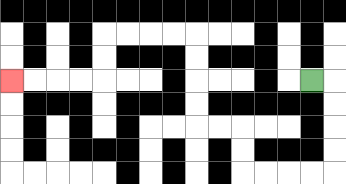{'start': '[13, 3]', 'end': '[0, 3]', 'path_directions': 'R,D,D,D,D,L,L,L,L,U,U,L,L,U,U,U,U,L,L,L,L,D,D,L,L,L,L', 'path_coordinates': '[[13, 3], [14, 3], [14, 4], [14, 5], [14, 6], [14, 7], [13, 7], [12, 7], [11, 7], [10, 7], [10, 6], [10, 5], [9, 5], [8, 5], [8, 4], [8, 3], [8, 2], [8, 1], [7, 1], [6, 1], [5, 1], [4, 1], [4, 2], [4, 3], [3, 3], [2, 3], [1, 3], [0, 3]]'}